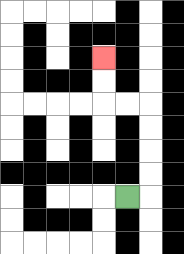{'start': '[5, 8]', 'end': '[4, 2]', 'path_directions': 'R,U,U,U,U,L,L,U,U', 'path_coordinates': '[[5, 8], [6, 8], [6, 7], [6, 6], [6, 5], [6, 4], [5, 4], [4, 4], [4, 3], [4, 2]]'}